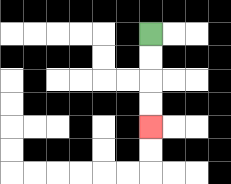{'start': '[6, 1]', 'end': '[6, 5]', 'path_directions': 'D,D,D,D', 'path_coordinates': '[[6, 1], [6, 2], [6, 3], [6, 4], [6, 5]]'}